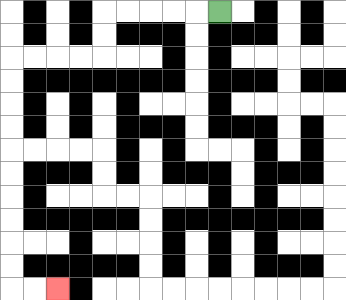{'start': '[9, 0]', 'end': '[2, 12]', 'path_directions': 'L,L,L,L,L,D,D,L,L,L,L,D,D,D,D,D,D,D,D,D,D,R,R', 'path_coordinates': '[[9, 0], [8, 0], [7, 0], [6, 0], [5, 0], [4, 0], [4, 1], [4, 2], [3, 2], [2, 2], [1, 2], [0, 2], [0, 3], [0, 4], [0, 5], [0, 6], [0, 7], [0, 8], [0, 9], [0, 10], [0, 11], [0, 12], [1, 12], [2, 12]]'}